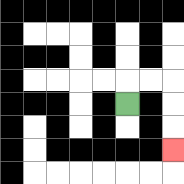{'start': '[5, 4]', 'end': '[7, 6]', 'path_directions': 'U,R,R,D,D,D', 'path_coordinates': '[[5, 4], [5, 3], [6, 3], [7, 3], [7, 4], [7, 5], [7, 6]]'}